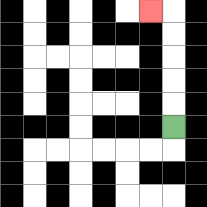{'start': '[7, 5]', 'end': '[6, 0]', 'path_directions': 'U,U,U,U,U,L', 'path_coordinates': '[[7, 5], [7, 4], [7, 3], [7, 2], [7, 1], [7, 0], [6, 0]]'}